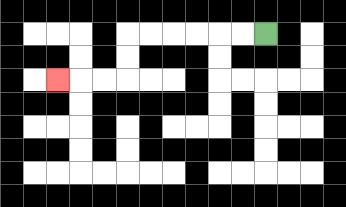{'start': '[11, 1]', 'end': '[2, 3]', 'path_directions': 'L,L,L,L,L,L,D,D,L,L,L', 'path_coordinates': '[[11, 1], [10, 1], [9, 1], [8, 1], [7, 1], [6, 1], [5, 1], [5, 2], [5, 3], [4, 3], [3, 3], [2, 3]]'}